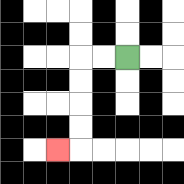{'start': '[5, 2]', 'end': '[2, 6]', 'path_directions': 'L,L,D,D,D,D,L', 'path_coordinates': '[[5, 2], [4, 2], [3, 2], [3, 3], [3, 4], [3, 5], [3, 6], [2, 6]]'}